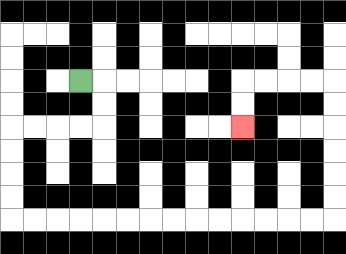{'start': '[3, 3]', 'end': '[10, 5]', 'path_directions': 'R,D,D,L,L,L,L,D,D,D,D,R,R,R,R,R,R,R,R,R,R,R,R,R,R,U,U,U,U,U,U,L,L,L,L,D,D', 'path_coordinates': '[[3, 3], [4, 3], [4, 4], [4, 5], [3, 5], [2, 5], [1, 5], [0, 5], [0, 6], [0, 7], [0, 8], [0, 9], [1, 9], [2, 9], [3, 9], [4, 9], [5, 9], [6, 9], [7, 9], [8, 9], [9, 9], [10, 9], [11, 9], [12, 9], [13, 9], [14, 9], [14, 8], [14, 7], [14, 6], [14, 5], [14, 4], [14, 3], [13, 3], [12, 3], [11, 3], [10, 3], [10, 4], [10, 5]]'}